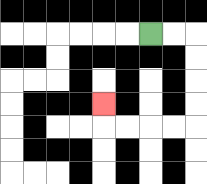{'start': '[6, 1]', 'end': '[4, 4]', 'path_directions': 'R,R,D,D,D,D,L,L,L,L,U', 'path_coordinates': '[[6, 1], [7, 1], [8, 1], [8, 2], [8, 3], [8, 4], [8, 5], [7, 5], [6, 5], [5, 5], [4, 5], [4, 4]]'}